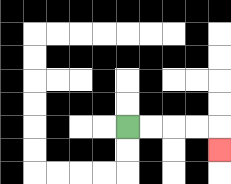{'start': '[5, 5]', 'end': '[9, 6]', 'path_directions': 'R,R,R,R,D', 'path_coordinates': '[[5, 5], [6, 5], [7, 5], [8, 5], [9, 5], [9, 6]]'}